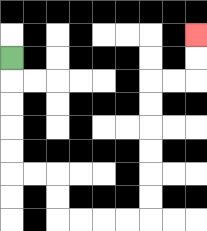{'start': '[0, 2]', 'end': '[8, 1]', 'path_directions': 'D,D,D,D,D,R,R,D,D,R,R,R,R,U,U,U,U,U,U,R,R,U,U', 'path_coordinates': '[[0, 2], [0, 3], [0, 4], [0, 5], [0, 6], [0, 7], [1, 7], [2, 7], [2, 8], [2, 9], [3, 9], [4, 9], [5, 9], [6, 9], [6, 8], [6, 7], [6, 6], [6, 5], [6, 4], [6, 3], [7, 3], [8, 3], [8, 2], [8, 1]]'}